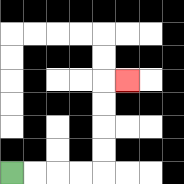{'start': '[0, 7]', 'end': '[5, 3]', 'path_directions': 'R,R,R,R,U,U,U,U,R', 'path_coordinates': '[[0, 7], [1, 7], [2, 7], [3, 7], [4, 7], [4, 6], [4, 5], [4, 4], [4, 3], [5, 3]]'}